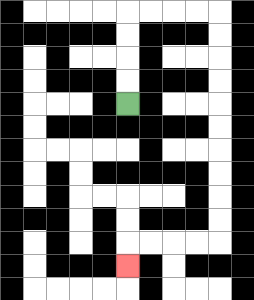{'start': '[5, 4]', 'end': '[5, 11]', 'path_directions': 'U,U,U,U,R,R,R,R,D,D,D,D,D,D,D,D,D,D,L,L,L,L,D', 'path_coordinates': '[[5, 4], [5, 3], [5, 2], [5, 1], [5, 0], [6, 0], [7, 0], [8, 0], [9, 0], [9, 1], [9, 2], [9, 3], [9, 4], [9, 5], [9, 6], [9, 7], [9, 8], [9, 9], [9, 10], [8, 10], [7, 10], [6, 10], [5, 10], [5, 11]]'}